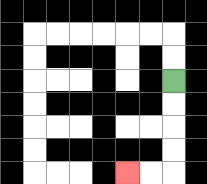{'start': '[7, 3]', 'end': '[5, 7]', 'path_directions': 'D,D,D,D,L,L', 'path_coordinates': '[[7, 3], [7, 4], [7, 5], [7, 6], [7, 7], [6, 7], [5, 7]]'}